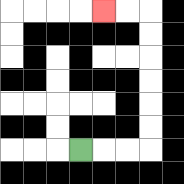{'start': '[3, 6]', 'end': '[4, 0]', 'path_directions': 'R,R,R,U,U,U,U,U,U,L,L', 'path_coordinates': '[[3, 6], [4, 6], [5, 6], [6, 6], [6, 5], [6, 4], [6, 3], [6, 2], [6, 1], [6, 0], [5, 0], [4, 0]]'}